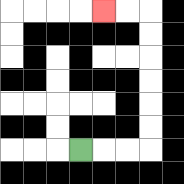{'start': '[3, 6]', 'end': '[4, 0]', 'path_directions': 'R,R,R,U,U,U,U,U,U,L,L', 'path_coordinates': '[[3, 6], [4, 6], [5, 6], [6, 6], [6, 5], [6, 4], [6, 3], [6, 2], [6, 1], [6, 0], [5, 0], [4, 0]]'}